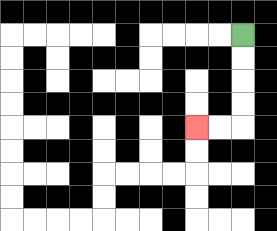{'start': '[10, 1]', 'end': '[8, 5]', 'path_directions': 'D,D,D,D,L,L', 'path_coordinates': '[[10, 1], [10, 2], [10, 3], [10, 4], [10, 5], [9, 5], [8, 5]]'}